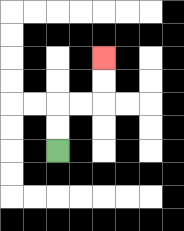{'start': '[2, 6]', 'end': '[4, 2]', 'path_directions': 'U,U,R,R,U,U', 'path_coordinates': '[[2, 6], [2, 5], [2, 4], [3, 4], [4, 4], [4, 3], [4, 2]]'}